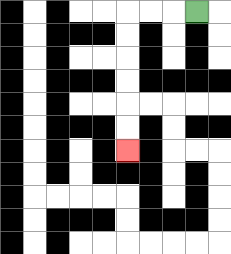{'start': '[8, 0]', 'end': '[5, 6]', 'path_directions': 'L,L,L,D,D,D,D,D,D', 'path_coordinates': '[[8, 0], [7, 0], [6, 0], [5, 0], [5, 1], [5, 2], [5, 3], [5, 4], [5, 5], [5, 6]]'}